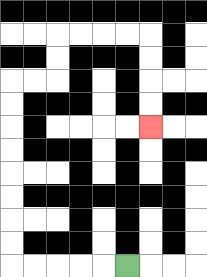{'start': '[5, 11]', 'end': '[6, 5]', 'path_directions': 'L,L,L,L,L,U,U,U,U,U,U,U,U,R,R,U,U,R,R,R,R,D,D,D,D', 'path_coordinates': '[[5, 11], [4, 11], [3, 11], [2, 11], [1, 11], [0, 11], [0, 10], [0, 9], [0, 8], [0, 7], [0, 6], [0, 5], [0, 4], [0, 3], [1, 3], [2, 3], [2, 2], [2, 1], [3, 1], [4, 1], [5, 1], [6, 1], [6, 2], [6, 3], [6, 4], [6, 5]]'}